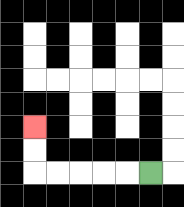{'start': '[6, 7]', 'end': '[1, 5]', 'path_directions': 'L,L,L,L,L,U,U', 'path_coordinates': '[[6, 7], [5, 7], [4, 7], [3, 7], [2, 7], [1, 7], [1, 6], [1, 5]]'}